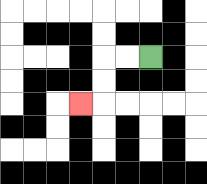{'start': '[6, 2]', 'end': '[3, 4]', 'path_directions': 'L,L,D,D,L', 'path_coordinates': '[[6, 2], [5, 2], [4, 2], [4, 3], [4, 4], [3, 4]]'}